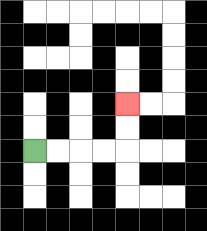{'start': '[1, 6]', 'end': '[5, 4]', 'path_directions': 'R,R,R,R,U,U', 'path_coordinates': '[[1, 6], [2, 6], [3, 6], [4, 6], [5, 6], [5, 5], [5, 4]]'}